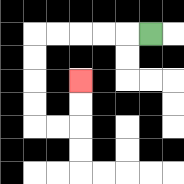{'start': '[6, 1]', 'end': '[3, 3]', 'path_directions': 'L,L,L,L,L,D,D,D,D,R,R,U,U', 'path_coordinates': '[[6, 1], [5, 1], [4, 1], [3, 1], [2, 1], [1, 1], [1, 2], [1, 3], [1, 4], [1, 5], [2, 5], [3, 5], [3, 4], [3, 3]]'}